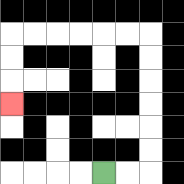{'start': '[4, 7]', 'end': '[0, 4]', 'path_directions': 'R,R,U,U,U,U,U,U,L,L,L,L,L,L,D,D,D', 'path_coordinates': '[[4, 7], [5, 7], [6, 7], [6, 6], [6, 5], [6, 4], [6, 3], [6, 2], [6, 1], [5, 1], [4, 1], [3, 1], [2, 1], [1, 1], [0, 1], [0, 2], [0, 3], [0, 4]]'}